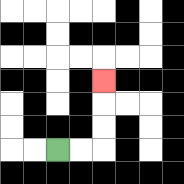{'start': '[2, 6]', 'end': '[4, 3]', 'path_directions': 'R,R,U,U,U', 'path_coordinates': '[[2, 6], [3, 6], [4, 6], [4, 5], [4, 4], [4, 3]]'}